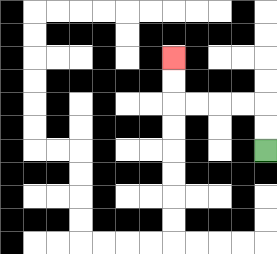{'start': '[11, 6]', 'end': '[7, 2]', 'path_directions': 'U,U,L,L,L,L,U,U', 'path_coordinates': '[[11, 6], [11, 5], [11, 4], [10, 4], [9, 4], [8, 4], [7, 4], [7, 3], [7, 2]]'}